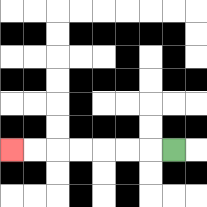{'start': '[7, 6]', 'end': '[0, 6]', 'path_directions': 'L,L,L,L,L,L,L', 'path_coordinates': '[[7, 6], [6, 6], [5, 6], [4, 6], [3, 6], [2, 6], [1, 6], [0, 6]]'}